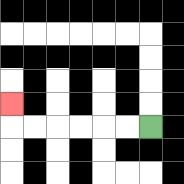{'start': '[6, 5]', 'end': '[0, 4]', 'path_directions': 'L,L,L,L,L,L,U', 'path_coordinates': '[[6, 5], [5, 5], [4, 5], [3, 5], [2, 5], [1, 5], [0, 5], [0, 4]]'}